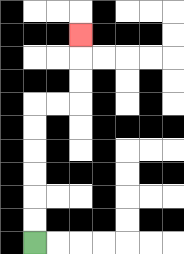{'start': '[1, 10]', 'end': '[3, 1]', 'path_directions': 'U,U,U,U,U,U,R,R,U,U,U', 'path_coordinates': '[[1, 10], [1, 9], [1, 8], [1, 7], [1, 6], [1, 5], [1, 4], [2, 4], [3, 4], [3, 3], [3, 2], [3, 1]]'}